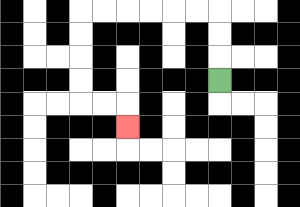{'start': '[9, 3]', 'end': '[5, 5]', 'path_directions': 'U,U,U,L,L,L,L,L,L,D,D,D,D,R,R,D', 'path_coordinates': '[[9, 3], [9, 2], [9, 1], [9, 0], [8, 0], [7, 0], [6, 0], [5, 0], [4, 0], [3, 0], [3, 1], [3, 2], [3, 3], [3, 4], [4, 4], [5, 4], [5, 5]]'}